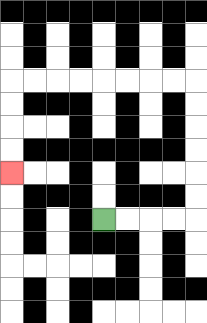{'start': '[4, 9]', 'end': '[0, 7]', 'path_directions': 'R,R,R,R,U,U,U,U,U,U,L,L,L,L,L,L,L,L,D,D,D,D', 'path_coordinates': '[[4, 9], [5, 9], [6, 9], [7, 9], [8, 9], [8, 8], [8, 7], [8, 6], [8, 5], [8, 4], [8, 3], [7, 3], [6, 3], [5, 3], [4, 3], [3, 3], [2, 3], [1, 3], [0, 3], [0, 4], [0, 5], [0, 6], [0, 7]]'}